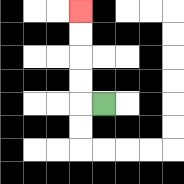{'start': '[4, 4]', 'end': '[3, 0]', 'path_directions': 'L,U,U,U,U', 'path_coordinates': '[[4, 4], [3, 4], [3, 3], [3, 2], [3, 1], [3, 0]]'}